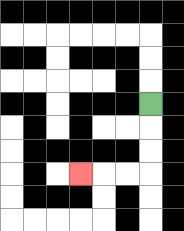{'start': '[6, 4]', 'end': '[3, 7]', 'path_directions': 'D,D,D,L,L,L', 'path_coordinates': '[[6, 4], [6, 5], [6, 6], [6, 7], [5, 7], [4, 7], [3, 7]]'}